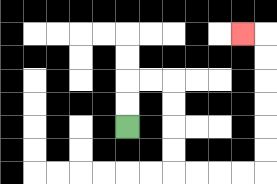{'start': '[5, 5]', 'end': '[10, 1]', 'path_directions': 'U,U,R,R,D,D,D,D,R,R,R,R,U,U,U,U,U,U,L', 'path_coordinates': '[[5, 5], [5, 4], [5, 3], [6, 3], [7, 3], [7, 4], [7, 5], [7, 6], [7, 7], [8, 7], [9, 7], [10, 7], [11, 7], [11, 6], [11, 5], [11, 4], [11, 3], [11, 2], [11, 1], [10, 1]]'}